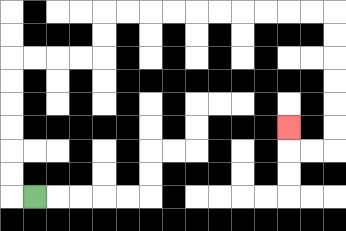{'start': '[1, 8]', 'end': '[12, 5]', 'path_directions': 'L,U,U,U,U,U,U,R,R,R,R,U,U,R,R,R,R,R,R,R,R,R,R,D,D,D,D,D,D,L,L,U', 'path_coordinates': '[[1, 8], [0, 8], [0, 7], [0, 6], [0, 5], [0, 4], [0, 3], [0, 2], [1, 2], [2, 2], [3, 2], [4, 2], [4, 1], [4, 0], [5, 0], [6, 0], [7, 0], [8, 0], [9, 0], [10, 0], [11, 0], [12, 0], [13, 0], [14, 0], [14, 1], [14, 2], [14, 3], [14, 4], [14, 5], [14, 6], [13, 6], [12, 6], [12, 5]]'}